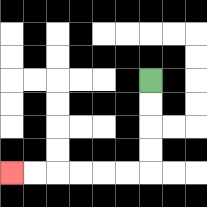{'start': '[6, 3]', 'end': '[0, 7]', 'path_directions': 'D,D,D,D,L,L,L,L,L,L', 'path_coordinates': '[[6, 3], [6, 4], [6, 5], [6, 6], [6, 7], [5, 7], [4, 7], [3, 7], [2, 7], [1, 7], [0, 7]]'}